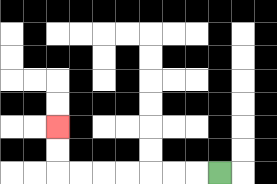{'start': '[9, 7]', 'end': '[2, 5]', 'path_directions': 'L,L,L,L,L,L,L,U,U', 'path_coordinates': '[[9, 7], [8, 7], [7, 7], [6, 7], [5, 7], [4, 7], [3, 7], [2, 7], [2, 6], [2, 5]]'}